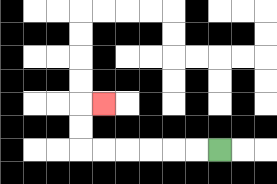{'start': '[9, 6]', 'end': '[4, 4]', 'path_directions': 'L,L,L,L,L,L,U,U,R', 'path_coordinates': '[[9, 6], [8, 6], [7, 6], [6, 6], [5, 6], [4, 6], [3, 6], [3, 5], [3, 4], [4, 4]]'}